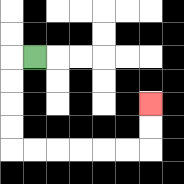{'start': '[1, 2]', 'end': '[6, 4]', 'path_directions': 'L,D,D,D,D,R,R,R,R,R,R,U,U', 'path_coordinates': '[[1, 2], [0, 2], [0, 3], [0, 4], [0, 5], [0, 6], [1, 6], [2, 6], [3, 6], [4, 6], [5, 6], [6, 6], [6, 5], [6, 4]]'}